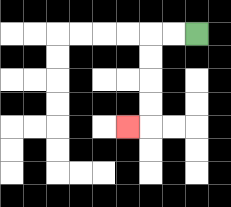{'start': '[8, 1]', 'end': '[5, 5]', 'path_directions': 'L,L,D,D,D,D,L', 'path_coordinates': '[[8, 1], [7, 1], [6, 1], [6, 2], [6, 3], [6, 4], [6, 5], [5, 5]]'}